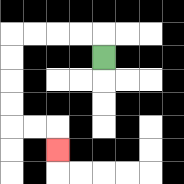{'start': '[4, 2]', 'end': '[2, 6]', 'path_directions': 'U,L,L,L,L,D,D,D,D,R,R,D', 'path_coordinates': '[[4, 2], [4, 1], [3, 1], [2, 1], [1, 1], [0, 1], [0, 2], [0, 3], [0, 4], [0, 5], [1, 5], [2, 5], [2, 6]]'}